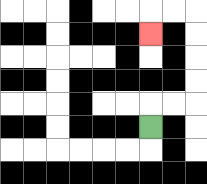{'start': '[6, 5]', 'end': '[6, 1]', 'path_directions': 'U,R,R,U,U,U,U,L,L,D', 'path_coordinates': '[[6, 5], [6, 4], [7, 4], [8, 4], [8, 3], [8, 2], [8, 1], [8, 0], [7, 0], [6, 0], [6, 1]]'}